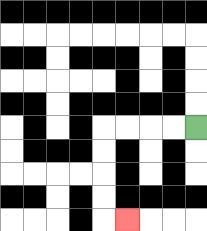{'start': '[8, 5]', 'end': '[5, 9]', 'path_directions': 'L,L,L,L,D,D,D,D,R', 'path_coordinates': '[[8, 5], [7, 5], [6, 5], [5, 5], [4, 5], [4, 6], [4, 7], [4, 8], [4, 9], [5, 9]]'}